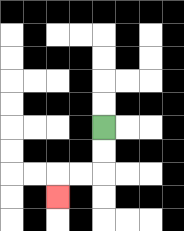{'start': '[4, 5]', 'end': '[2, 8]', 'path_directions': 'D,D,L,L,D', 'path_coordinates': '[[4, 5], [4, 6], [4, 7], [3, 7], [2, 7], [2, 8]]'}